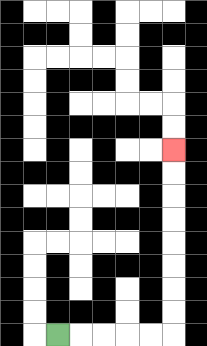{'start': '[2, 14]', 'end': '[7, 6]', 'path_directions': 'R,R,R,R,R,U,U,U,U,U,U,U,U', 'path_coordinates': '[[2, 14], [3, 14], [4, 14], [5, 14], [6, 14], [7, 14], [7, 13], [7, 12], [7, 11], [7, 10], [7, 9], [7, 8], [7, 7], [7, 6]]'}